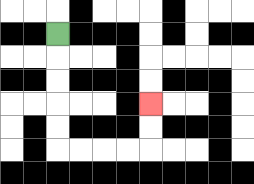{'start': '[2, 1]', 'end': '[6, 4]', 'path_directions': 'D,D,D,D,D,R,R,R,R,U,U', 'path_coordinates': '[[2, 1], [2, 2], [2, 3], [2, 4], [2, 5], [2, 6], [3, 6], [4, 6], [5, 6], [6, 6], [6, 5], [6, 4]]'}